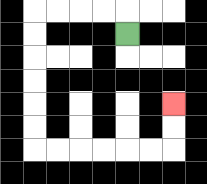{'start': '[5, 1]', 'end': '[7, 4]', 'path_directions': 'U,L,L,L,L,D,D,D,D,D,D,R,R,R,R,R,R,U,U', 'path_coordinates': '[[5, 1], [5, 0], [4, 0], [3, 0], [2, 0], [1, 0], [1, 1], [1, 2], [1, 3], [1, 4], [1, 5], [1, 6], [2, 6], [3, 6], [4, 6], [5, 6], [6, 6], [7, 6], [7, 5], [7, 4]]'}